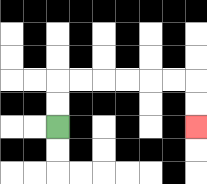{'start': '[2, 5]', 'end': '[8, 5]', 'path_directions': 'U,U,R,R,R,R,R,R,D,D', 'path_coordinates': '[[2, 5], [2, 4], [2, 3], [3, 3], [4, 3], [5, 3], [6, 3], [7, 3], [8, 3], [8, 4], [8, 5]]'}